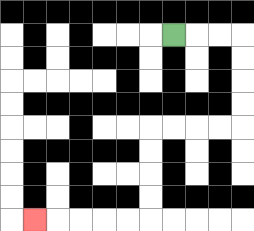{'start': '[7, 1]', 'end': '[1, 9]', 'path_directions': 'R,R,R,D,D,D,D,L,L,L,L,D,D,D,D,L,L,L,L,L', 'path_coordinates': '[[7, 1], [8, 1], [9, 1], [10, 1], [10, 2], [10, 3], [10, 4], [10, 5], [9, 5], [8, 5], [7, 5], [6, 5], [6, 6], [6, 7], [6, 8], [6, 9], [5, 9], [4, 9], [3, 9], [2, 9], [1, 9]]'}